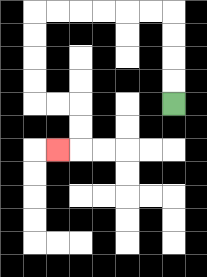{'start': '[7, 4]', 'end': '[2, 6]', 'path_directions': 'U,U,U,U,L,L,L,L,L,L,D,D,D,D,R,R,D,D,L', 'path_coordinates': '[[7, 4], [7, 3], [7, 2], [7, 1], [7, 0], [6, 0], [5, 0], [4, 0], [3, 0], [2, 0], [1, 0], [1, 1], [1, 2], [1, 3], [1, 4], [2, 4], [3, 4], [3, 5], [3, 6], [2, 6]]'}